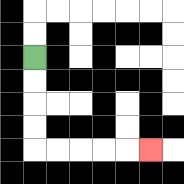{'start': '[1, 2]', 'end': '[6, 6]', 'path_directions': 'D,D,D,D,R,R,R,R,R', 'path_coordinates': '[[1, 2], [1, 3], [1, 4], [1, 5], [1, 6], [2, 6], [3, 6], [4, 6], [5, 6], [6, 6]]'}